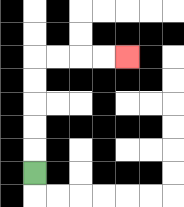{'start': '[1, 7]', 'end': '[5, 2]', 'path_directions': 'U,U,U,U,U,R,R,R,R', 'path_coordinates': '[[1, 7], [1, 6], [1, 5], [1, 4], [1, 3], [1, 2], [2, 2], [3, 2], [4, 2], [5, 2]]'}